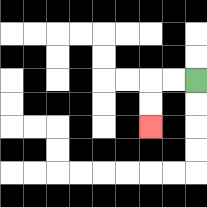{'start': '[8, 3]', 'end': '[6, 5]', 'path_directions': 'L,L,D,D', 'path_coordinates': '[[8, 3], [7, 3], [6, 3], [6, 4], [6, 5]]'}